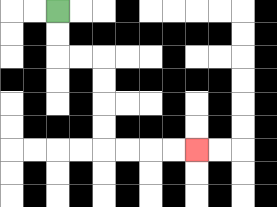{'start': '[2, 0]', 'end': '[8, 6]', 'path_directions': 'D,D,R,R,D,D,D,D,R,R,R,R', 'path_coordinates': '[[2, 0], [2, 1], [2, 2], [3, 2], [4, 2], [4, 3], [4, 4], [4, 5], [4, 6], [5, 6], [6, 6], [7, 6], [8, 6]]'}